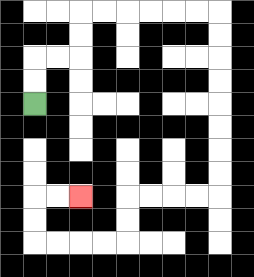{'start': '[1, 4]', 'end': '[3, 8]', 'path_directions': 'U,U,R,R,U,U,R,R,R,R,R,R,D,D,D,D,D,D,D,D,L,L,L,L,D,D,L,L,L,L,U,U,R,R', 'path_coordinates': '[[1, 4], [1, 3], [1, 2], [2, 2], [3, 2], [3, 1], [3, 0], [4, 0], [5, 0], [6, 0], [7, 0], [8, 0], [9, 0], [9, 1], [9, 2], [9, 3], [9, 4], [9, 5], [9, 6], [9, 7], [9, 8], [8, 8], [7, 8], [6, 8], [5, 8], [5, 9], [5, 10], [4, 10], [3, 10], [2, 10], [1, 10], [1, 9], [1, 8], [2, 8], [3, 8]]'}